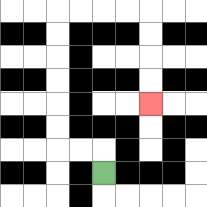{'start': '[4, 7]', 'end': '[6, 4]', 'path_directions': 'U,L,L,U,U,U,U,U,U,R,R,R,R,D,D,D,D', 'path_coordinates': '[[4, 7], [4, 6], [3, 6], [2, 6], [2, 5], [2, 4], [2, 3], [2, 2], [2, 1], [2, 0], [3, 0], [4, 0], [5, 0], [6, 0], [6, 1], [6, 2], [6, 3], [6, 4]]'}